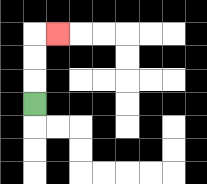{'start': '[1, 4]', 'end': '[2, 1]', 'path_directions': 'U,U,U,R', 'path_coordinates': '[[1, 4], [1, 3], [1, 2], [1, 1], [2, 1]]'}